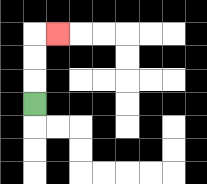{'start': '[1, 4]', 'end': '[2, 1]', 'path_directions': 'U,U,U,R', 'path_coordinates': '[[1, 4], [1, 3], [1, 2], [1, 1], [2, 1]]'}